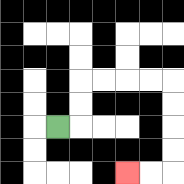{'start': '[2, 5]', 'end': '[5, 7]', 'path_directions': 'R,U,U,R,R,R,R,D,D,D,D,L,L', 'path_coordinates': '[[2, 5], [3, 5], [3, 4], [3, 3], [4, 3], [5, 3], [6, 3], [7, 3], [7, 4], [7, 5], [7, 6], [7, 7], [6, 7], [5, 7]]'}